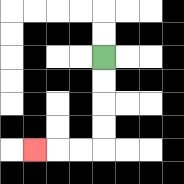{'start': '[4, 2]', 'end': '[1, 6]', 'path_directions': 'D,D,D,D,L,L,L', 'path_coordinates': '[[4, 2], [4, 3], [4, 4], [4, 5], [4, 6], [3, 6], [2, 6], [1, 6]]'}